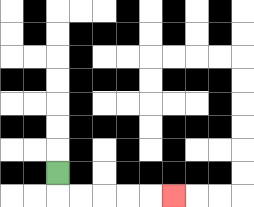{'start': '[2, 7]', 'end': '[7, 8]', 'path_directions': 'D,R,R,R,R,R', 'path_coordinates': '[[2, 7], [2, 8], [3, 8], [4, 8], [5, 8], [6, 8], [7, 8]]'}